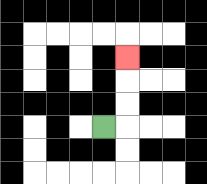{'start': '[4, 5]', 'end': '[5, 2]', 'path_directions': 'R,U,U,U', 'path_coordinates': '[[4, 5], [5, 5], [5, 4], [5, 3], [5, 2]]'}